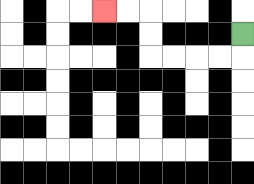{'start': '[10, 1]', 'end': '[4, 0]', 'path_directions': 'D,L,L,L,L,U,U,L,L', 'path_coordinates': '[[10, 1], [10, 2], [9, 2], [8, 2], [7, 2], [6, 2], [6, 1], [6, 0], [5, 0], [4, 0]]'}